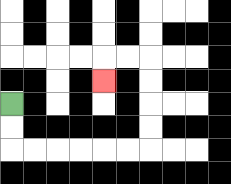{'start': '[0, 4]', 'end': '[4, 3]', 'path_directions': 'D,D,R,R,R,R,R,R,U,U,U,U,L,L,D', 'path_coordinates': '[[0, 4], [0, 5], [0, 6], [1, 6], [2, 6], [3, 6], [4, 6], [5, 6], [6, 6], [6, 5], [6, 4], [6, 3], [6, 2], [5, 2], [4, 2], [4, 3]]'}